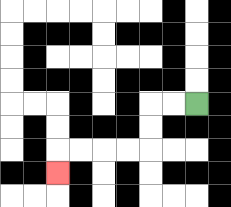{'start': '[8, 4]', 'end': '[2, 7]', 'path_directions': 'L,L,D,D,L,L,L,L,D', 'path_coordinates': '[[8, 4], [7, 4], [6, 4], [6, 5], [6, 6], [5, 6], [4, 6], [3, 6], [2, 6], [2, 7]]'}